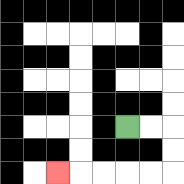{'start': '[5, 5]', 'end': '[2, 7]', 'path_directions': 'R,R,D,D,L,L,L,L,L', 'path_coordinates': '[[5, 5], [6, 5], [7, 5], [7, 6], [7, 7], [6, 7], [5, 7], [4, 7], [3, 7], [2, 7]]'}